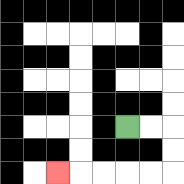{'start': '[5, 5]', 'end': '[2, 7]', 'path_directions': 'R,R,D,D,L,L,L,L,L', 'path_coordinates': '[[5, 5], [6, 5], [7, 5], [7, 6], [7, 7], [6, 7], [5, 7], [4, 7], [3, 7], [2, 7]]'}